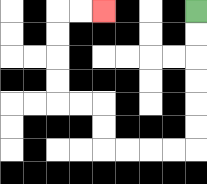{'start': '[8, 0]', 'end': '[4, 0]', 'path_directions': 'D,D,D,D,D,D,L,L,L,L,U,U,L,L,U,U,U,U,R,R', 'path_coordinates': '[[8, 0], [8, 1], [8, 2], [8, 3], [8, 4], [8, 5], [8, 6], [7, 6], [6, 6], [5, 6], [4, 6], [4, 5], [4, 4], [3, 4], [2, 4], [2, 3], [2, 2], [2, 1], [2, 0], [3, 0], [4, 0]]'}